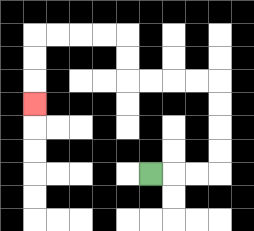{'start': '[6, 7]', 'end': '[1, 4]', 'path_directions': 'R,R,R,U,U,U,U,L,L,L,L,U,U,L,L,L,L,D,D,D', 'path_coordinates': '[[6, 7], [7, 7], [8, 7], [9, 7], [9, 6], [9, 5], [9, 4], [9, 3], [8, 3], [7, 3], [6, 3], [5, 3], [5, 2], [5, 1], [4, 1], [3, 1], [2, 1], [1, 1], [1, 2], [1, 3], [1, 4]]'}